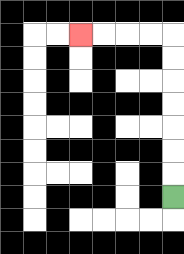{'start': '[7, 8]', 'end': '[3, 1]', 'path_directions': 'U,U,U,U,U,U,U,L,L,L,L', 'path_coordinates': '[[7, 8], [7, 7], [7, 6], [7, 5], [7, 4], [7, 3], [7, 2], [7, 1], [6, 1], [5, 1], [4, 1], [3, 1]]'}